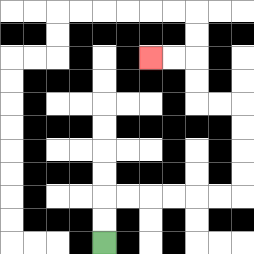{'start': '[4, 10]', 'end': '[6, 2]', 'path_directions': 'U,U,R,R,R,R,R,R,U,U,U,U,L,L,U,U,L,L', 'path_coordinates': '[[4, 10], [4, 9], [4, 8], [5, 8], [6, 8], [7, 8], [8, 8], [9, 8], [10, 8], [10, 7], [10, 6], [10, 5], [10, 4], [9, 4], [8, 4], [8, 3], [8, 2], [7, 2], [6, 2]]'}